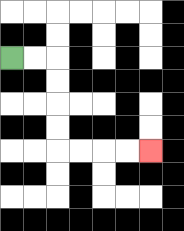{'start': '[0, 2]', 'end': '[6, 6]', 'path_directions': 'R,R,D,D,D,D,R,R,R,R', 'path_coordinates': '[[0, 2], [1, 2], [2, 2], [2, 3], [2, 4], [2, 5], [2, 6], [3, 6], [4, 6], [5, 6], [6, 6]]'}